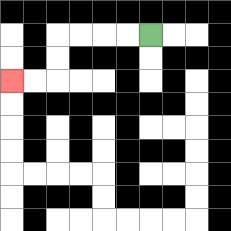{'start': '[6, 1]', 'end': '[0, 3]', 'path_directions': 'L,L,L,L,D,D,L,L', 'path_coordinates': '[[6, 1], [5, 1], [4, 1], [3, 1], [2, 1], [2, 2], [2, 3], [1, 3], [0, 3]]'}